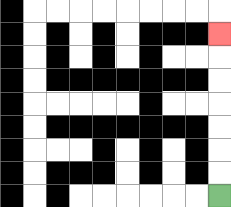{'start': '[9, 8]', 'end': '[9, 1]', 'path_directions': 'U,U,U,U,U,U,U', 'path_coordinates': '[[9, 8], [9, 7], [9, 6], [9, 5], [9, 4], [9, 3], [9, 2], [9, 1]]'}